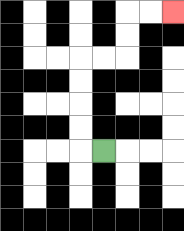{'start': '[4, 6]', 'end': '[7, 0]', 'path_directions': 'L,U,U,U,U,R,R,U,U,R,R', 'path_coordinates': '[[4, 6], [3, 6], [3, 5], [3, 4], [3, 3], [3, 2], [4, 2], [5, 2], [5, 1], [5, 0], [6, 0], [7, 0]]'}